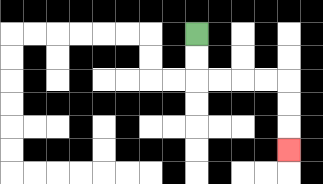{'start': '[8, 1]', 'end': '[12, 6]', 'path_directions': 'D,D,R,R,R,R,D,D,D', 'path_coordinates': '[[8, 1], [8, 2], [8, 3], [9, 3], [10, 3], [11, 3], [12, 3], [12, 4], [12, 5], [12, 6]]'}